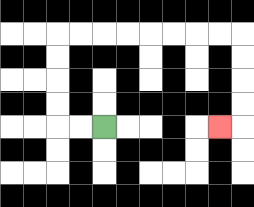{'start': '[4, 5]', 'end': '[9, 5]', 'path_directions': 'L,L,U,U,U,U,R,R,R,R,R,R,R,R,D,D,D,D,L', 'path_coordinates': '[[4, 5], [3, 5], [2, 5], [2, 4], [2, 3], [2, 2], [2, 1], [3, 1], [4, 1], [5, 1], [6, 1], [7, 1], [8, 1], [9, 1], [10, 1], [10, 2], [10, 3], [10, 4], [10, 5], [9, 5]]'}